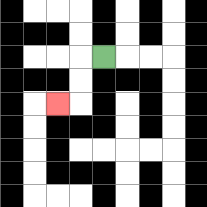{'start': '[4, 2]', 'end': '[2, 4]', 'path_directions': 'L,D,D,L', 'path_coordinates': '[[4, 2], [3, 2], [3, 3], [3, 4], [2, 4]]'}